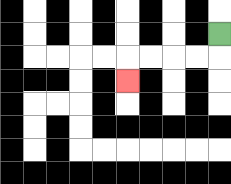{'start': '[9, 1]', 'end': '[5, 3]', 'path_directions': 'D,L,L,L,L,D', 'path_coordinates': '[[9, 1], [9, 2], [8, 2], [7, 2], [6, 2], [5, 2], [5, 3]]'}